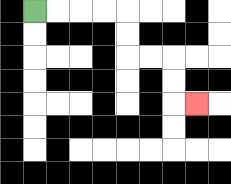{'start': '[1, 0]', 'end': '[8, 4]', 'path_directions': 'R,R,R,R,D,D,R,R,D,D,R', 'path_coordinates': '[[1, 0], [2, 0], [3, 0], [4, 0], [5, 0], [5, 1], [5, 2], [6, 2], [7, 2], [7, 3], [7, 4], [8, 4]]'}